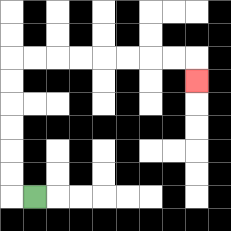{'start': '[1, 8]', 'end': '[8, 3]', 'path_directions': 'L,U,U,U,U,U,U,R,R,R,R,R,R,R,R,D', 'path_coordinates': '[[1, 8], [0, 8], [0, 7], [0, 6], [0, 5], [0, 4], [0, 3], [0, 2], [1, 2], [2, 2], [3, 2], [4, 2], [5, 2], [6, 2], [7, 2], [8, 2], [8, 3]]'}